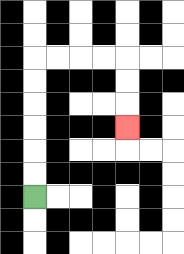{'start': '[1, 8]', 'end': '[5, 5]', 'path_directions': 'U,U,U,U,U,U,R,R,R,R,D,D,D', 'path_coordinates': '[[1, 8], [1, 7], [1, 6], [1, 5], [1, 4], [1, 3], [1, 2], [2, 2], [3, 2], [4, 2], [5, 2], [5, 3], [5, 4], [5, 5]]'}